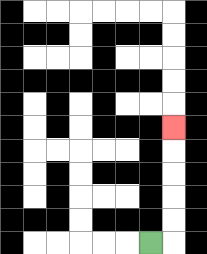{'start': '[6, 10]', 'end': '[7, 5]', 'path_directions': 'R,U,U,U,U,U', 'path_coordinates': '[[6, 10], [7, 10], [7, 9], [7, 8], [7, 7], [7, 6], [7, 5]]'}